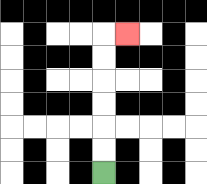{'start': '[4, 7]', 'end': '[5, 1]', 'path_directions': 'U,U,U,U,U,U,R', 'path_coordinates': '[[4, 7], [4, 6], [4, 5], [4, 4], [4, 3], [4, 2], [4, 1], [5, 1]]'}